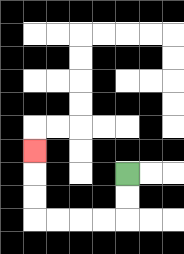{'start': '[5, 7]', 'end': '[1, 6]', 'path_directions': 'D,D,L,L,L,L,U,U,U', 'path_coordinates': '[[5, 7], [5, 8], [5, 9], [4, 9], [3, 9], [2, 9], [1, 9], [1, 8], [1, 7], [1, 6]]'}